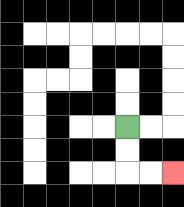{'start': '[5, 5]', 'end': '[7, 7]', 'path_directions': 'D,D,R,R', 'path_coordinates': '[[5, 5], [5, 6], [5, 7], [6, 7], [7, 7]]'}